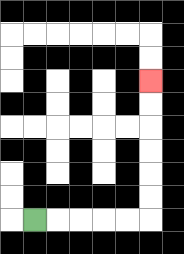{'start': '[1, 9]', 'end': '[6, 3]', 'path_directions': 'R,R,R,R,R,U,U,U,U,U,U', 'path_coordinates': '[[1, 9], [2, 9], [3, 9], [4, 9], [5, 9], [6, 9], [6, 8], [6, 7], [6, 6], [6, 5], [6, 4], [6, 3]]'}